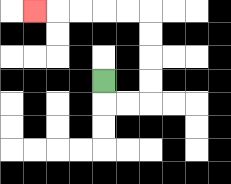{'start': '[4, 3]', 'end': '[1, 0]', 'path_directions': 'D,R,R,U,U,U,U,L,L,L,L,L', 'path_coordinates': '[[4, 3], [4, 4], [5, 4], [6, 4], [6, 3], [6, 2], [6, 1], [6, 0], [5, 0], [4, 0], [3, 0], [2, 0], [1, 0]]'}